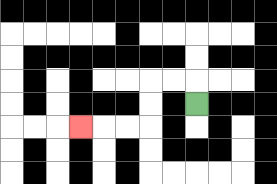{'start': '[8, 4]', 'end': '[3, 5]', 'path_directions': 'U,L,L,D,D,L,L,L', 'path_coordinates': '[[8, 4], [8, 3], [7, 3], [6, 3], [6, 4], [6, 5], [5, 5], [4, 5], [3, 5]]'}